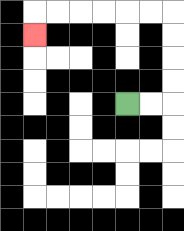{'start': '[5, 4]', 'end': '[1, 1]', 'path_directions': 'R,R,U,U,U,U,L,L,L,L,L,L,D', 'path_coordinates': '[[5, 4], [6, 4], [7, 4], [7, 3], [7, 2], [7, 1], [7, 0], [6, 0], [5, 0], [4, 0], [3, 0], [2, 0], [1, 0], [1, 1]]'}